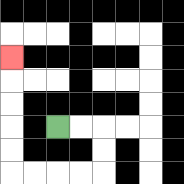{'start': '[2, 5]', 'end': '[0, 2]', 'path_directions': 'R,R,D,D,L,L,L,L,U,U,U,U,U', 'path_coordinates': '[[2, 5], [3, 5], [4, 5], [4, 6], [4, 7], [3, 7], [2, 7], [1, 7], [0, 7], [0, 6], [0, 5], [0, 4], [0, 3], [0, 2]]'}